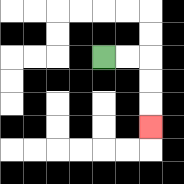{'start': '[4, 2]', 'end': '[6, 5]', 'path_directions': 'R,R,D,D,D', 'path_coordinates': '[[4, 2], [5, 2], [6, 2], [6, 3], [6, 4], [6, 5]]'}